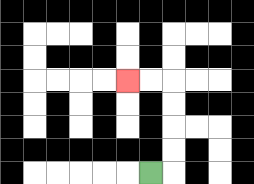{'start': '[6, 7]', 'end': '[5, 3]', 'path_directions': 'R,U,U,U,U,L,L', 'path_coordinates': '[[6, 7], [7, 7], [7, 6], [7, 5], [7, 4], [7, 3], [6, 3], [5, 3]]'}